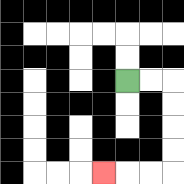{'start': '[5, 3]', 'end': '[4, 7]', 'path_directions': 'R,R,D,D,D,D,L,L,L', 'path_coordinates': '[[5, 3], [6, 3], [7, 3], [7, 4], [7, 5], [7, 6], [7, 7], [6, 7], [5, 7], [4, 7]]'}